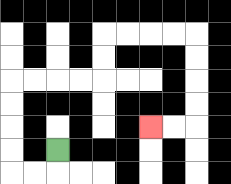{'start': '[2, 6]', 'end': '[6, 5]', 'path_directions': 'D,L,L,U,U,U,U,R,R,R,R,U,U,R,R,R,R,D,D,D,D,L,L', 'path_coordinates': '[[2, 6], [2, 7], [1, 7], [0, 7], [0, 6], [0, 5], [0, 4], [0, 3], [1, 3], [2, 3], [3, 3], [4, 3], [4, 2], [4, 1], [5, 1], [6, 1], [7, 1], [8, 1], [8, 2], [8, 3], [8, 4], [8, 5], [7, 5], [6, 5]]'}